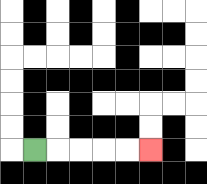{'start': '[1, 6]', 'end': '[6, 6]', 'path_directions': 'R,R,R,R,R', 'path_coordinates': '[[1, 6], [2, 6], [3, 6], [4, 6], [5, 6], [6, 6]]'}